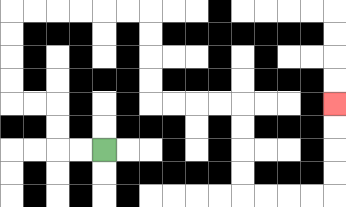{'start': '[4, 6]', 'end': '[14, 4]', 'path_directions': 'L,L,U,U,L,L,U,U,U,U,R,R,R,R,R,R,D,D,D,D,R,R,R,R,D,D,D,D,R,R,R,R,U,U,U,U', 'path_coordinates': '[[4, 6], [3, 6], [2, 6], [2, 5], [2, 4], [1, 4], [0, 4], [0, 3], [0, 2], [0, 1], [0, 0], [1, 0], [2, 0], [3, 0], [4, 0], [5, 0], [6, 0], [6, 1], [6, 2], [6, 3], [6, 4], [7, 4], [8, 4], [9, 4], [10, 4], [10, 5], [10, 6], [10, 7], [10, 8], [11, 8], [12, 8], [13, 8], [14, 8], [14, 7], [14, 6], [14, 5], [14, 4]]'}